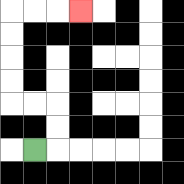{'start': '[1, 6]', 'end': '[3, 0]', 'path_directions': 'R,U,U,L,L,U,U,U,U,R,R,R', 'path_coordinates': '[[1, 6], [2, 6], [2, 5], [2, 4], [1, 4], [0, 4], [0, 3], [0, 2], [0, 1], [0, 0], [1, 0], [2, 0], [3, 0]]'}